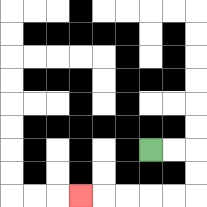{'start': '[6, 6]', 'end': '[3, 8]', 'path_directions': 'R,R,D,D,L,L,L,L,L', 'path_coordinates': '[[6, 6], [7, 6], [8, 6], [8, 7], [8, 8], [7, 8], [6, 8], [5, 8], [4, 8], [3, 8]]'}